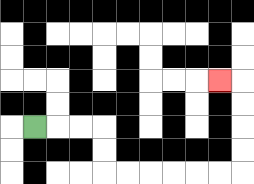{'start': '[1, 5]', 'end': '[9, 3]', 'path_directions': 'R,R,R,D,D,R,R,R,R,R,R,U,U,U,U,L', 'path_coordinates': '[[1, 5], [2, 5], [3, 5], [4, 5], [4, 6], [4, 7], [5, 7], [6, 7], [7, 7], [8, 7], [9, 7], [10, 7], [10, 6], [10, 5], [10, 4], [10, 3], [9, 3]]'}